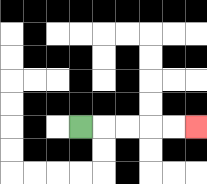{'start': '[3, 5]', 'end': '[8, 5]', 'path_directions': 'R,R,R,R,R', 'path_coordinates': '[[3, 5], [4, 5], [5, 5], [6, 5], [7, 5], [8, 5]]'}